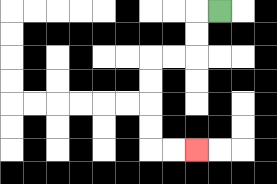{'start': '[9, 0]', 'end': '[8, 6]', 'path_directions': 'L,D,D,L,L,D,D,D,D,R,R', 'path_coordinates': '[[9, 0], [8, 0], [8, 1], [8, 2], [7, 2], [6, 2], [6, 3], [6, 4], [6, 5], [6, 6], [7, 6], [8, 6]]'}